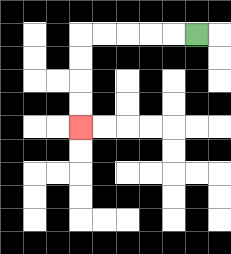{'start': '[8, 1]', 'end': '[3, 5]', 'path_directions': 'L,L,L,L,L,D,D,D,D', 'path_coordinates': '[[8, 1], [7, 1], [6, 1], [5, 1], [4, 1], [3, 1], [3, 2], [3, 3], [3, 4], [3, 5]]'}